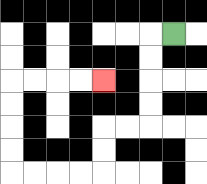{'start': '[7, 1]', 'end': '[4, 3]', 'path_directions': 'L,D,D,D,D,L,L,D,D,L,L,L,L,U,U,U,U,R,R,R,R', 'path_coordinates': '[[7, 1], [6, 1], [6, 2], [6, 3], [6, 4], [6, 5], [5, 5], [4, 5], [4, 6], [4, 7], [3, 7], [2, 7], [1, 7], [0, 7], [0, 6], [0, 5], [0, 4], [0, 3], [1, 3], [2, 3], [3, 3], [4, 3]]'}